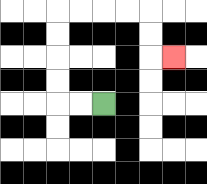{'start': '[4, 4]', 'end': '[7, 2]', 'path_directions': 'L,L,U,U,U,U,R,R,R,R,D,D,R', 'path_coordinates': '[[4, 4], [3, 4], [2, 4], [2, 3], [2, 2], [2, 1], [2, 0], [3, 0], [4, 0], [5, 0], [6, 0], [6, 1], [6, 2], [7, 2]]'}